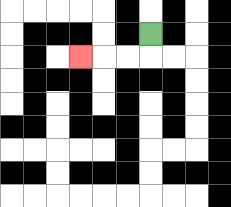{'start': '[6, 1]', 'end': '[3, 2]', 'path_directions': 'D,L,L,L', 'path_coordinates': '[[6, 1], [6, 2], [5, 2], [4, 2], [3, 2]]'}